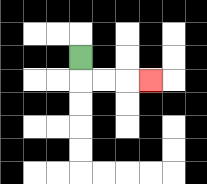{'start': '[3, 2]', 'end': '[6, 3]', 'path_directions': 'D,R,R,R', 'path_coordinates': '[[3, 2], [3, 3], [4, 3], [5, 3], [6, 3]]'}